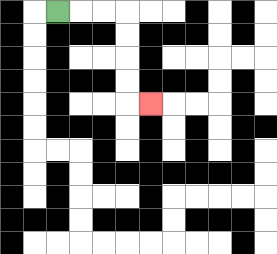{'start': '[2, 0]', 'end': '[6, 4]', 'path_directions': 'R,R,R,D,D,D,D,R', 'path_coordinates': '[[2, 0], [3, 0], [4, 0], [5, 0], [5, 1], [5, 2], [5, 3], [5, 4], [6, 4]]'}